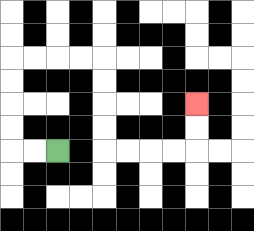{'start': '[2, 6]', 'end': '[8, 4]', 'path_directions': 'L,L,U,U,U,U,R,R,R,R,D,D,D,D,R,R,R,R,U,U', 'path_coordinates': '[[2, 6], [1, 6], [0, 6], [0, 5], [0, 4], [0, 3], [0, 2], [1, 2], [2, 2], [3, 2], [4, 2], [4, 3], [4, 4], [4, 5], [4, 6], [5, 6], [6, 6], [7, 6], [8, 6], [8, 5], [8, 4]]'}